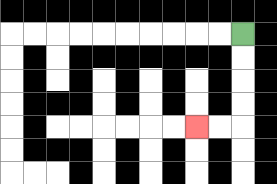{'start': '[10, 1]', 'end': '[8, 5]', 'path_directions': 'D,D,D,D,L,L', 'path_coordinates': '[[10, 1], [10, 2], [10, 3], [10, 4], [10, 5], [9, 5], [8, 5]]'}